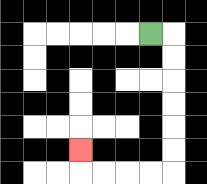{'start': '[6, 1]', 'end': '[3, 6]', 'path_directions': 'R,D,D,D,D,D,D,L,L,L,L,U', 'path_coordinates': '[[6, 1], [7, 1], [7, 2], [7, 3], [7, 4], [7, 5], [7, 6], [7, 7], [6, 7], [5, 7], [4, 7], [3, 7], [3, 6]]'}